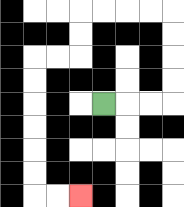{'start': '[4, 4]', 'end': '[3, 8]', 'path_directions': 'R,R,R,U,U,U,U,L,L,L,L,D,D,L,L,D,D,D,D,D,D,R,R', 'path_coordinates': '[[4, 4], [5, 4], [6, 4], [7, 4], [7, 3], [7, 2], [7, 1], [7, 0], [6, 0], [5, 0], [4, 0], [3, 0], [3, 1], [3, 2], [2, 2], [1, 2], [1, 3], [1, 4], [1, 5], [1, 6], [1, 7], [1, 8], [2, 8], [3, 8]]'}